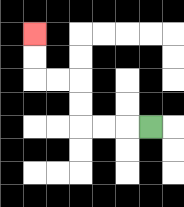{'start': '[6, 5]', 'end': '[1, 1]', 'path_directions': 'L,L,L,U,U,L,L,U,U', 'path_coordinates': '[[6, 5], [5, 5], [4, 5], [3, 5], [3, 4], [3, 3], [2, 3], [1, 3], [1, 2], [1, 1]]'}